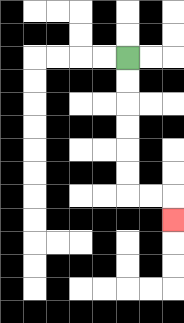{'start': '[5, 2]', 'end': '[7, 9]', 'path_directions': 'D,D,D,D,D,D,R,R,D', 'path_coordinates': '[[5, 2], [5, 3], [5, 4], [5, 5], [5, 6], [5, 7], [5, 8], [6, 8], [7, 8], [7, 9]]'}